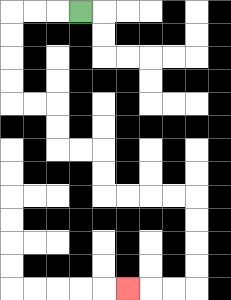{'start': '[3, 0]', 'end': '[5, 12]', 'path_directions': 'L,L,L,D,D,D,D,R,R,D,D,R,R,D,D,R,R,R,R,D,D,D,D,L,L,L', 'path_coordinates': '[[3, 0], [2, 0], [1, 0], [0, 0], [0, 1], [0, 2], [0, 3], [0, 4], [1, 4], [2, 4], [2, 5], [2, 6], [3, 6], [4, 6], [4, 7], [4, 8], [5, 8], [6, 8], [7, 8], [8, 8], [8, 9], [8, 10], [8, 11], [8, 12], [7, 12], [6, 12], [5, 12]]'}